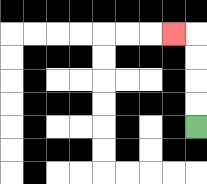{'start': '[8, 5]', 'end': '[7, 1]', 'path_directions': 'U,U,U,U,L', 'path_coordinates': '[[8, 5], [8, 4], [8, 3], [8, 2], [8, 1], [7, 1]]'}